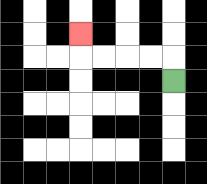{'start': '[7, 3]', 'end': '[3, 1]', 'path_directions': 'U,L,L,L,L,U', 'path_coordinates': '[[7, 3], [7, 2], [6, 2], [5, 2], [4, 2], [3, 2], [3, 1]]'}